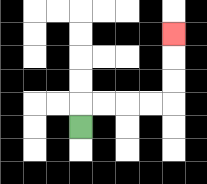{'start': '[3, 5]', 'end': '[7, 1]', 'path_directions': 'U,R,R,R,R,U,U,U', 'path_coordinates': '[[3, 5], [3, 4], [4, 4], [5, 4], [6, 4], [7, 4], [7, 3], [7, 2], [7, 1]]'}